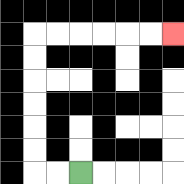{'start': '[3, 7]', 'end': '[7, 1]', 'path_directions': 'L,L,U,U,U,U,U,U,R,R,R,R,R,R', 'path_coordinates': '[[3, 7], [2, 7], [1, 7], [1, 6], [1, 5], [1, 4], [1, 3], [1, 2], [1, 1], [2, 1], [3, 1], [4, 1], [5, 1], [6, 1], [7, 1]]'}